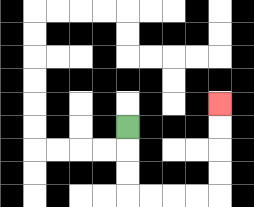{'start': '[5, 5]', 'end': '[9, 4]', 'path_directions': 'D,D,D,R,R,R,R,U,U,U,U', 'path_coordinates': '[[5, 5], [5, 6], [5, 7], [5, 8], [6, 8], [7, 8], [8, 8], [9, 8], [9, 7], [9, 6], [9, 5], [9, 4]]'}